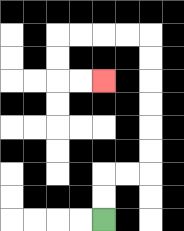{'start': '[4, 9]', 'end': '[4, 3]', 'path_directions': 'U,U,R,R,U,U,U,U,U,U,L,L,L,L,D,D,R,R', 'path_coordinates': '[[4, 9], [4, 8], [4, 7], [5, 7], [6, 7], [6, 6], [6, 5], [6, 4], [6, 3], [6, 2], [6, 1], [5, 1], [4, 1], [3, 1], [2, 1], [2, 2], [2, 3], [3, 3], [4, 3]]'}